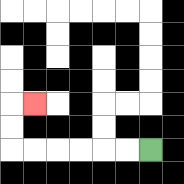{'start': '[6, 6]', 'end': '[1, 4]', 'path_directions': 'L,L,L,L,L,L,U,U,R', 'path_coordinates': '[[6, 6], [5, 6], [4, 6], [3, 6], [2, 6], [1, 6], [0, 6], [0, 5], [0, 4], [1, 4]]'}